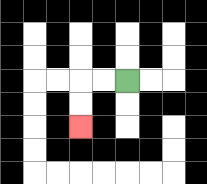{'start': '[5, 3]', 'end': '[3, 5]', 'path_directions': 'L,L,D,D', 'path_coordinates': '[[5, 3], [4, 3], [3, 3], [3, 4], [3, 5]]'}